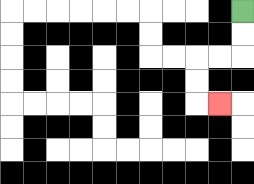{'start': '[10, 0]', 'end': '[9, 4]', 'path_directions': 'D,D,L,L,D,D,R', 'path_coordinates': '[[10, 0], [10, 1], [10, 2], [9, 2], [8, 2], [8, 3], [8, 4], [9, 4]]'}